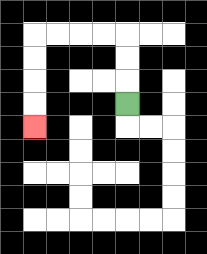{'start': '[5, 4]', 'end': '[1, 5]', 'path_directions': 'U,U,U,L,L,L,L,D,D,D,D', 'path_coordinates': '[[5, 4], [5, 3], [5, 2], [5, 1], [4, 1], [3, 1], [2, 1], [1, 1], [1, 2], [1, 3], [1, 4], [1, 5]]'}